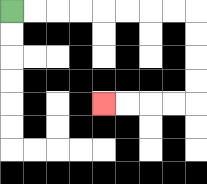{'start': '[0, 0]', 'end': '[4, 4]', 'path_directions': 'R,R,R,R,R,R,R,R,D,D,D,D,L,L,L,L', 'path_coordinates': '[[0, 0], [1, 0], [2, 0], [3, 0], [4, 0], [5, 0], [6, 0], [7, 0], [8, 0], [8, 1], [8, 2], [8, 3], [8, 4], [7, 4], [6, 4], [5, 4], [4, 4]]'}